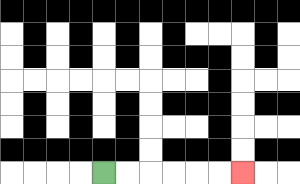{'start': '[4, 7]', 'end': '[10, 7]', 'path_directions': 'R,R,R,R,R,R', 'path_coordinates': '[[4, 7], [5, 7], [6, 7], [7, 7], [8, 7], [9, 7], [10, 7]]'}